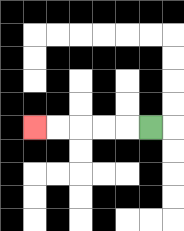{'start': '[6, 5]', 'end': '[1, 5]', 'path_directions': 'L,L,L,L,L', 'path_coordinates': '[[6, 5], [5, 5], [4, 5], [3, 5], [2, 5], [1, 5]]'}